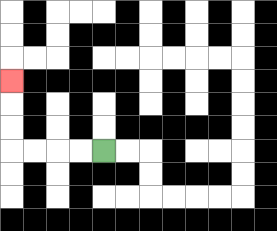{'start': '[4, 6]', 'end': '[0, 3]', 'path_directions': 'L,L,L,L,U,U,U', 'path_coordinates': '[[4, 6], [3, 6], [2, 6], [1, 6], [0, 6], [0, 5], [0, 4], [0, 3]]'}